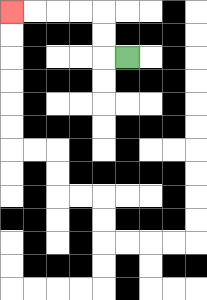{'start': '[5, 2]', 'end': '[0, 0]', 'path_directions': 'L,U,U,L,L,L,L', 'path_coordinates': '[[5, 2], [4, 2], [4, 1], [4, 0], [3, 0], [2, 0], [1, 0], [0, 0]]'}